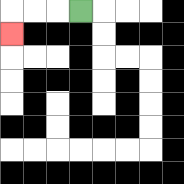{'start': '[3, 0]', 'end': '[0, 1]', 'path_directions': 'L,L,L,D', 'path_coordinates': '[[3, 0], [2, 0], [1, 0], [0, 0], [0, 1]]'}